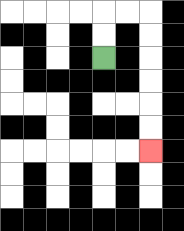{'start': '[4, 2]', 'end': '[6, 6]', 'path_directions': 'U,U,R,R,D,D,D,D,D,D', 'path_coordinates': '[[4, 2], [4, 1], [4, 0], [5, 0], [6, 0], [6, 1], [6, 2], [6, 3], [6, 4], [6, 5], [6, 6]]'}